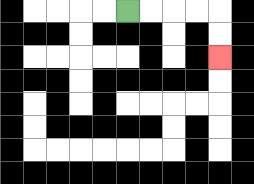{'start': '[5, 0]', 'end': '[9, 2]', 'path_directions': 'R,R,R,R,D,D', 'path_coordinates': '[[5, 0], [6, 0], [7, 0], [8, 0], [9, 0], [9, 1], [9, 2]]'}